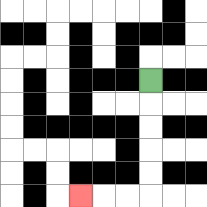{'start': '[6, 3]', 'end': '[3, 8]', 'path_directions': 'D,D,D,D,D,L,L,L', 'path_coordinates': '[[6, 3], [6, 4], [6, 5], [6, 6], [6, 7], [6, 8], [5, 8], [4, 8], [3, 8]]'}